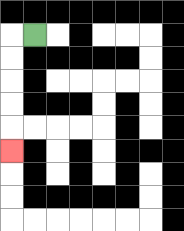{'start': '[1, 1]', 'end': '[0, 6]', 'path_directions': 'L,D,D,D,D,D', 'path_coordinates': '[[1, 1], [0, 1], [0, 2], [0, 3], [0, 4], [0, 5], [0, 6]]'}